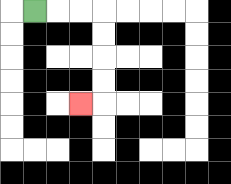{'start': '[1, 0]', 'end': '[3, 4]', 'path_directions': 'R,R,R,D,D,D,D,L', 'path_coordinates': '[[1, 0], [2, 0], [3, 0], [4, 0], [4, 1], [4, 2], [4, 3], [4, 4], [3, 4]]'}